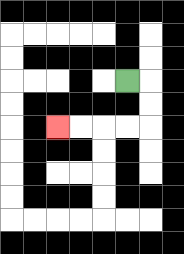{'start': '[5, 3]', 'end': '[2, 5]', 'path_directions': 'R,D,D,L,L,L,L', 'path_coordinates': '[[5, 3], [6, 3], [6, 4], [6, 5], [5, 5], [4, 5], [3, 5], [2, 5]]'}